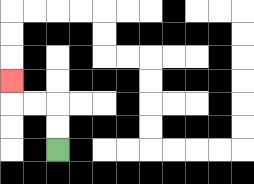{'start': '[2, 6]', 'end': '[0, 3]', 'path_directions': 'U,U,L,L,U', 'path_coordinates': '[[2, 6], [2, 5], [2, 4], [1, 4], [0, 4], [0, 3]]'}